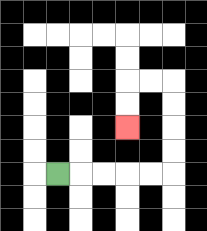{'start': '[2, 7]', 'end': '[5, 5]', 'path_directions': 'R,R,R,R,R,U,U,U,U,L,L,D,D', 'path_coordinates': '[[2, 7], [3, 7], [4, 7], [5, 7], [6, 7], [7, 7], [7, 6], [7, 5], [7, 4], [7, 3], [6, 3], [5, 3], [5, 4], [5, 5]]'}